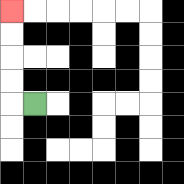{'start': '[1, 4]', 'end': '[0, 0]', 'path_directions': 'L,U,U,U,U', 'path_coordinates': '[[1, 4], [0, 4], [0, 3], [0, 2], [0, 1], [0, 0]]'}